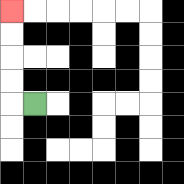{'start': '[1, 4]', 'end': '[0, 0]', 'path_directions': 'L,U,U,U,U', 'path_coordinates': '[[1, 4], [0, 4], [0, 3], [0, 2], [0, 1], [0, 0]]'}